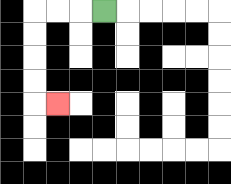{'start': '[4, 0]', 'end': '[2, 4]', 'path_directions': 'L,L,L,D,D,D,D,R', 'path_coordinates': '[[4, 0], [3, 0], [2, 0], [1, 0], [1, 1], [1, 2], [1, 3], [1, 4], [2, 4]]'}